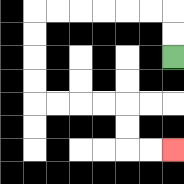{'start': '[7, 2]', 'end': '[7, 6]', 'path_directions': 'U,U,L,L,L,L,L,L,D,D,D,D,R,R,R,R,D,D,R,R', 'path_coordinates': '[[7, 2], [7, 1], [7, 0], [6, 0], [5, 0], [4, 0], [3, 0], [2, 0], [1, 0], [1, 1], [1, 2], [1, 3], [1, 4], [2, 4], [3, 4], [4, 4], [5, 4], [5, 5], [5, 6], [6, 6], [7, 6]]'}